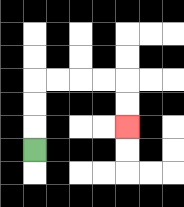{'start': '[1, 6]', 'end': '[5, 5]', 'path_directions': 'U,U,U,R,R,R,R,D,D', 'path_coordinates': '[[1, 6], [1, 5], [1, 4], [1, 3], [2, 3], [3, 3], [4, 3], [5, 3], [5, 4], [5, 5]]'}